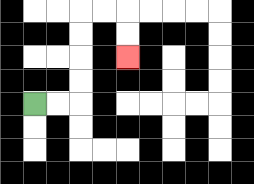{'start': '[1, 4]', 'end': '[5, 2]', 'path_directions': 'R,R,U,U,U,U,R,R,D,D', 'path_coordinates': '[[1, 4], [2, 4], [3, 4], [3, 3], [3, 2], [3, 1], [3, 0], [4, 0], [5, 0], [5, 1], [5, 2]]'}